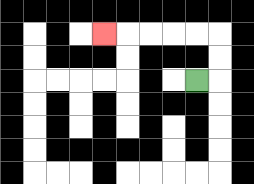{'start': '[8, 3]', 'end': '[4, 1]', 'path_directions': 'R,U,U,L,L,L,L,L', 'path_coordinates': '[[8, 3], [9, 3], [9, 2], [9, 1], [8, 1], [7, 1], [6, 1], [5, 1], [4, 1]]'}